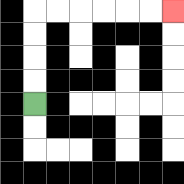{'start': '[1, 4]', 'end': '[7, 0]', 'path_directions': 'U,U,U,U,R,R,R,R,R,R', 'path_coordinates': '[[1, 4], [1, 3], [1, 2], [1, 1], [1, 0], [2, 0], [3, 0], [4, 0], [5, 0], [6, 0], [7, 0]]'}